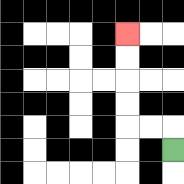{'start': '[7, 6]', 'end': '[5, 1]', 'path_directions': 'U,L,L,U,U,U,U', 'path_coordinates': '[[7, 6], [7, 5], [6, 5], [5, 5], [5, 4], [5, 3], [5, 2], [5, 1]]'}